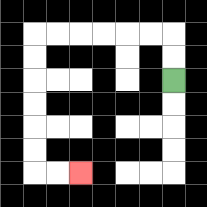{'start': '[7, 3]', 'end': '[3, 7]', 'path_directions': 'U,U,L,L,L,L,L,L,D,D,D,D,D,D,R,R', 'path_coordinates': '[[7, 3], [7, 2], [7, 1], [6, 1], [5, 1], [4, 1], [3, 1], [2, 1], [1, 1], [1, 2], [1, 3], [1, 4], [1, 5], [1, 6], [1, 7], [2, 7], [3, 7]]'}